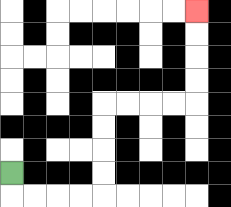{'start': '[0, 7]', 'end': '[8, 0]', 'path_directions': 'D,R,R,R,R,U,U,U,U,R,R,R,R,U,U,U,U', 'path_coordinates': '[[0, 7], [0, 8], [1, 8], [2, 8], [3, 8], [4, 8], [4, 7], [4, 6], [4, 5], [4, 4], [5, 4], [6, 4], [7, 4], [8, 4], [8, 3], [8, 2], [8, 1], [8, 0]]'}